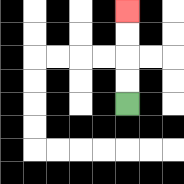{'start': '[5, 4]', 'end': '[5, 0]', 'path_directions': 'U,U,U,U', 'path_coordinates': '[[5, 4], [5, 3], [5, 2], [5, 1], [5, 0]]'}